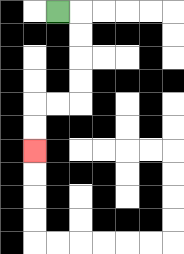{'start': '[2, 0]', 'end': '[1, 6]', 'path_directions': 'R,D,D,D,D,L,L,D,D', 'path_coordinates': '[[2, 0], [3, 0], [3, 1], [3, 2], [3, 3], [3, 4], [2, 4], [1, 4], [1, 5], [1, 6]]'}